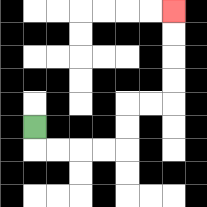{'start': '[1, 5]', 'end': '[7, 0]', 'path_directions': 'D,R,R,R,R,U,U,R,R,U,U,U,U', 'path_coordinates': '[[1, 5], [1, 6], [2, 6], [3, 6], [4, 6], [5, 6], [5, 5], [5, 4], [6, 4], [7, 4], [7, 3], [7, 2], [7, 1], [7, 0]]'}